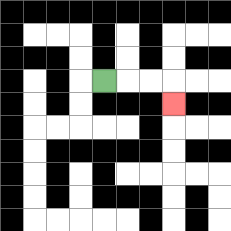{'start': '[4, 3]', 'end': '[7, 4]', 'path_directions': 'R,R,R,D', 'path_coordinates': '[[4, 3], [5, 3], [6, 3], [7, 3], [7, 4]]'}